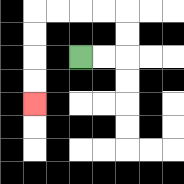{'start': '[3, 2]', 'end': '[1, 4]', 'path_directions': 'R,R,U,U,L,L,L,L,D,D,D,D', 'path_coordinates': '[[3, 2], [4, 2], [5, 2], [5, 1], [5, 0], [4, 0], [3, 0], [2, 0], [1, 0], [1, 1], [1, 2], [1, 3], [1, 4]]'}